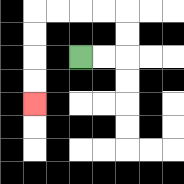{'start': '[3, 2]', 'end': '[1, 4]', 'path_directions': 'R,R,U,U,L,L,L,L,D,D,D,D', 'path_coordinates': '[[3, 2], [4, 2], [5, 2], [5, 1], [5, 0], [4, 0], [3, 0], [2, 0], [1, 0], [1, 1], [1, 2], [1, 3], [1, 4]]'}